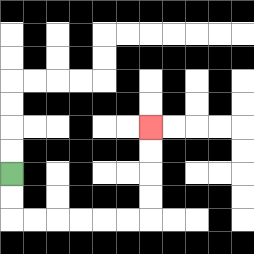{'start': '[0, 7]', 'end': '[6, 5]', 'path_directions': 'D,D,R,R,R,R,R,R,U,U,U,U', 'path_coordinates': '[[0, 7], [0, 8], [0, 9], [1, 9], [2, 9], [3, 9], [4, 9], [5, 9], [6, 9], [6, 8], [6, 7], [6, 6], [6, 5]]'}